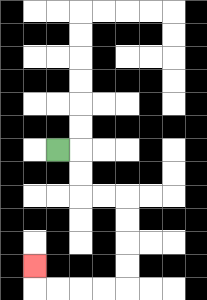{'start': '[2, 6]', 'end': '[1, 11]', 'path_directions': 'R,D,D,R,R,D,D,D,D,L,L,L,L,U', 'path_coordinates': '[[2, 6], [3, 6], [3, 7], [3, 8], [4, 8], [5, 8], [5, 9], [5, 10], [5, 11], [5, 12], [4, 12], [3, 12], [2, 12], [1, 12], [1, 11]]'}